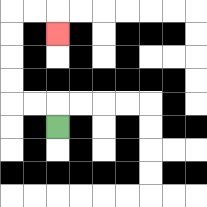{'start': '[2, 5]', 'end': '[2, 1]', 'path_directions': 'U,L,L,U,U,U,U,R,R,D', 'path_coordinates': '[[2, 5], [2, 4], [1, 4], [0, 4], [0, 3], [0, 2], [0, 1], [0, 0], [1, 0], [2, 0], [2, 1]]'}